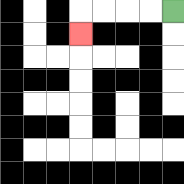{'start': '[7, 0]', 'end': '[3, 1]', 'path_directions': 'L,L,L,L,D', 'path_coordinates': '[[7, 0], [6, 0], [5, 0], [4, 0], [3, 0], [3, 1]]'}